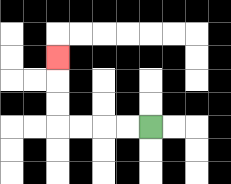{'start': '[6, 5]', 'end': '[2, 2]', 'path_directions': 'L,L,L,L,U,U,U', 'path_coordinates': '[[6, 5], [5, 5], [4, 5], [3, 5], [2, 5], [2, 4], [2, 3], [2, 2]]'}